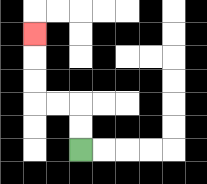{'start': '[3, 6]', 'end': '[1, 1]', 'path_directions': 'U,U,L,L,U,U,U', 'path_coordinates': '[[3, 6], [3, 5], [3, 4], [2, 4], [1, 4], [1, 3], [1, 2], [1, 1]]'}